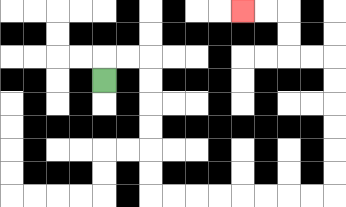{'start': '[4, 3]', 'end': '[10, 0]', 'path_directions': 'U,R,R,D,D,D,D,D,D,R,R,R,R,R,R,R,R,U,U,U,U,U,U,L,L,U,U,L,L', 'path_coordinates': '[[4, 3], [4, 2], [5, 2], [6, 2], [6, 3], [6, 4], [6, 5], [6, 6], [6, 7], [6, 8], [7, 8], [8, 8], [9, 8], [10, 8], [11, 8], [12, 8], [13, 8], [14, 8], [14, 7], [14, 6], [14, 5], [14, 4], [14, 3], [14, 2], [13, 2], [12, 2], [12, 1], [12, 0], [11, 0], [10, 0]]'}